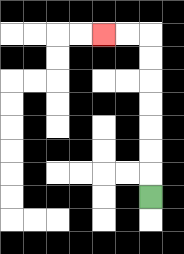{'start': '[6, 8]', 'end': '[4, 1]', 'path_directions': 'U,U,U,U,U,U,U,L,L', 'path_coordinates': '[[6, 8], [6, 7], [6, 6], [6, 5], [6, 4], [6, 3], [6, 2], [6, 1], [5, 1], [4, 1]]'}